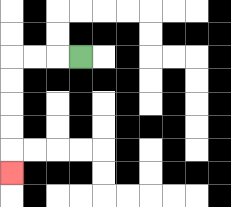{'start': '[3, 2]', 'end': '[0, 7]', 'path_directions': 'L,L,L,D,D,D,D,D', 'path_coordinates': '[[3, 2], [2, 2], [1, 2], [0, 2], [0, 3], [0, 4], [0, 5], [0, 6], [0, 7]]'}